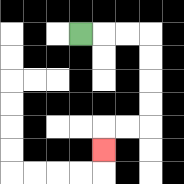{'start': '[3, 1]', 'end': '[4, 6]', 'path_directions': 'R,R,R,D,D,D,D,L,L,D', 'path_coordinates': '[[3, 1], [4, 1], [5, 1], [6, 1], [6, 2], [6, 3], [6, 4], [6, 5], [5, 5], [4, 5], [4, 6]]'}